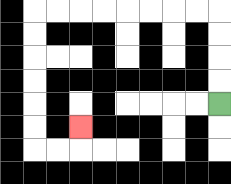{'start': '[9, 4]', 'end': '[3, 5]', 'path_directions': 'U,U,U,U,L,L,L,L,L,L,L,L,D,D,D,D,D,D,R,R,U', 'path_coordinates': '[[9, 4], [9, 3], [9, 2], [9, 1], [9, 0], [8, 0], [7, 0], [6, 0], [5, 0], [4, 0], [3, 0], [2, 0], [1, 0], [1, 1], [1, 2], [1, 3], [1, 4], [1, 5], [1, 6], [2, 6], [3, 6], [3, 5]]'}